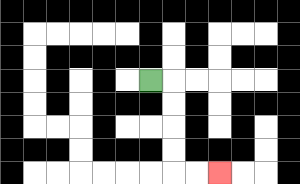{'start': '[6, 3]', 'end': '[9, 7]', 'path_directions': 'R,D,D,D,D,R,R', 'path_coordinates': '[[6, 3], [7, 3], [7, 4], [7, 5], [7, 6], [7, 7], [8, 7], [9, 7]]'}